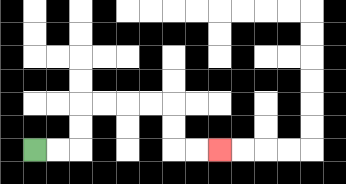{'start': '[1, 6]', 'end': '[9, 6]', 'path_directions': 'R,R,U,U,R,R,R,R,D,D,R,R', 'path_coordinates': '[[1, 6], [2, 6], [3, 6], [3, 5], [3, 4], [4, 4], [5, 4], [6, 4], [7, 4], [7, 5], [7, 6], [8, 6], [9, 6]]'}